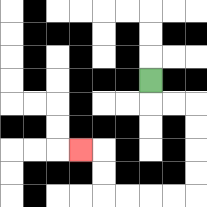{'start': '[6, 3]', 'end': '[3, 6]', 'path_directions': 'D,R,R,D,D,D,D,L,L,L,L,U,U,L', 'path_coordinates': '[[6, 3], [6, 4], [7, 4], [8, 4], [8, 5], [8, 6], [8, 7], [8, 8], [7, 8], [6, 8], [5, 8], [4, 8], [4, 7], [4, 6], [3, 6]]'}